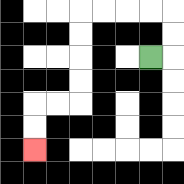{'start': '[6, 2]', 'end': '[1, 6]', 'path_directions': 'R,U,U,L,L,L,L,D,D,D,D,L,L,D,D', 'path_coordinates': '[[6, 2], [7, 2], [7, 1], [7, 0], [6, 0], [5, 0], [4, 0], [3, 0], [3, 1], [3, 2], [3, 3], [3, 4], [2, 4], [1, 4], [1, 5], [1, 6]]'}